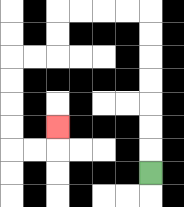{'start': '[6, 7]', 'end': '[2, 5]', 'path_directions': 'U,U,U,U,U,U,U,L,L,L,L,D,D,L,L,D,D,D,D,R,R,U', 'path_coordinates': '[[6, 7], [6, 6], [6, 5], [6, 4], [6, 3], [6, 2], [6, 1], [6, 0], [5, 0], [4, 0], [3, 0], [2, 0], [2, 1], [2, 2], [1, 2], [0, 2], [0, 3], [0, 4], [0, 5], [0, 6], [1, 6], [2, 6], [2, 5]]'}